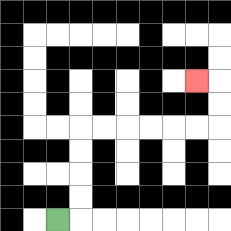{'start': '[2, 9]', 'end': '[8, 3]', 'path_directions': 'R,U,U,U,U,R,R,R,R,R,R,U,U,L', 'path_coordinates': '[[2, 9], [3, 9], [3, 8], [3, 7], [3, 6], [3, 5], [4, 5], [5, 5], [6, 5], [7, 5], [8, 5], [9, 5], [9, 4], [9, 3], [8, 3]]'}